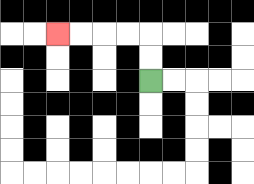{'start': '[6, 3]', 'end': '[2, 1]', 'path_directions': 'U,U,L,L,L,L', 'path_coordinates': '[[6, 3], [6, 2], [6, 1], [5, 1], [4, 1], [3, 1], [2, 1]]'}